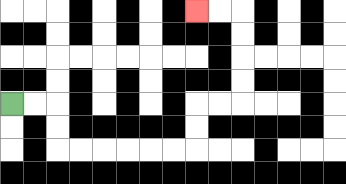{'start': '[0, 4]', 'end': '[8, 0]', 'path_directions': 'R,R,D,D,R,R,R,R,R,R,U,U,R,R,U,U,U,U,L,L', 'path_coordinates': '[[0, 4], [1, 4], [2, 4], [2, 5], [2, 6], [3, 6], [4, 6], [5, 6], [6, 6], [7, 6], [8, 6], [8, 5], [8, 4], [9, 4], [10, 4], [10, 3], [10, 2], [10, 1], [10, 0], [9, 0], [8, 0]]'}